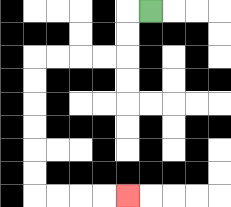{'start': '[6, 0]', 'end': '[5, 8]', 'path_directions': 'L,D,D,L,L,L,L,D,D,D,D,D,D,R,R,R,R', 'path_coordinates': '[[6, 0], [5, 0], [5, 1], [5, 2], [4, 2], [3, 2], [2, 2], [1, 2], [1, 3], [1, 4], [1, 5], [1, 6], [1, 7], [1, 8], [2, 8], [3, 8], [4, 8], [5, 8]]'}